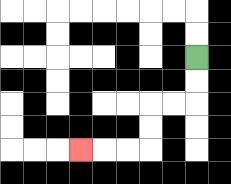{'start': '[8, 2]', 'end': '[3, 6]', 'path_directions': 'D,D,L,L,D,D,L,L,L', 'path_coordinates': '[[8, 2], [8, 3], [8, 4], [7, 4], [6, 4], [6, 5], [6, 6], [5, 6], [4, 6], [3, 6]]'}